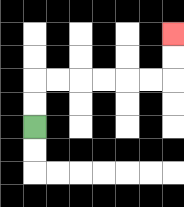{'start': '[1, 5]', 'end': '[7, 1]', 'path_directions': 'U,U,R,R,R,R,R,R,U,U', 'path_coordinates': '[[1, 5], [1, 4], [1, 3], [2, 3], [3, 3], [4, 3], [5, 3], [6, 3], [7, 3], [7, 2], [7, 1]]'}